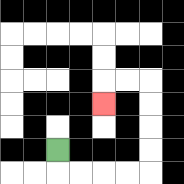{'start': '[2, 6]', 'end': '[4, 4]', 'path_directions': 'D,R,R,R,R,U,U,U,U,L,L,D', 'path_coordinates': '[[2, 6], [2, 7], [3, 7], [4, 7], [5, 7], [6, 7], [6, 6], [6, 5], [6, 4], [6, 3], [5, 3], [4, 3], [4, 4]]'}